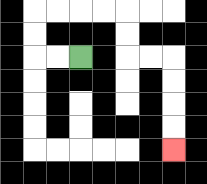{'start': '[3, 2]', 'end': '[7, 6]', 'path_directions': 'L,L,U,U,R,R,R,R,D,D,R,R,D,D,D,D', 'path_coordinates': '[[3, 2], [2, 2], [1, 2], [1, 1], [1, 0], [2, 0], [3, 0], [4, 0], [5, 0], [5, 1], [5, 2], [6, 2], [7, 2], [7, 3], [7, 4], [7, 5], [7, 6]]'}